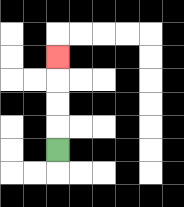{'start': '[2, 6]', 'end': '[2, 2]', 'path_directions': 'U,U,U,U', 'path_coordinates': '[[2, 6], [2, 5], [2, 4], [2, 3], [2, 2]]'}